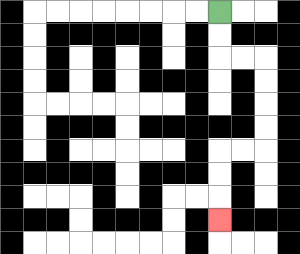{'start': '[9, 0]', 'end': '[9, 9]', 'path_directions': 'D,D,R,R,D,D,D,D,L,L,D,D,D', 'path_coordinates': '[[9, 0], [9, 1], [9, 2], [10, 2], [11, 2], [11, 3], [11, 4], [11, 5], [11, 6], [10, 6], [9, 6], [9, 7], [9, 8], [9, 9]]'}